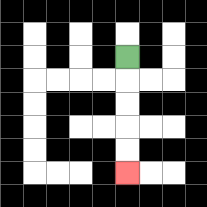{'start': '[5, 2]', 'end': '[5, 7]', 'path_directions': 'D,D,D,D,D', 'path_coordinates': '[[5, 2], [5, 3], [5, 4], [5, 5], [5, 6], [5, 7]]'}